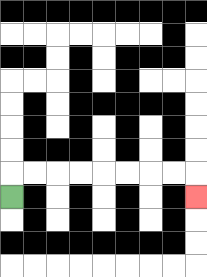{'start': '[0, 8]', 'end': '[8, 8]', 'path_directions': 'U,R,R,R,R,R,R,R,R,D', 'path_coordinates': '[[0, 8], [0, 7], [1, 7], [2, 7], [3, 7], [4, 7], [5, 7], [6, 7], [7, 7], [8, 7], [8, 8]]'}